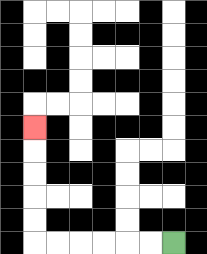{'start': '[7, 10]', 'end': '[1, 5]', 'path_directions': 'L,L,L,L,L,L,U,U,U,U,U', 'path_coordinates': '[[7, 10], [6, 10], [5, 10], [4, 10], [3, 10], [2, 10], [1, 10], [1, 9], [1, 8], [1, 7], [1, 6], [1, 5]]'}